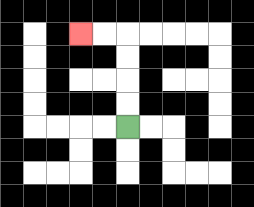{'start': '[5, 5]', 'end': '[3, 1]', 'path_directions': 'U,U,U,U,L,L', 'path_coordinates': '[[5, 5], [5, 4], [5, 3], [5, 2], [5, 1], [4, 1], [3, 1]]'}